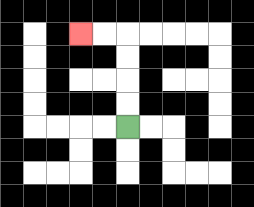{'start': '[5, 5]', 'end': '[3, 1]', 'path_directions': 'U,U,U,U,L,L', 'path_coordinates': '[[5, 5], [5, 4], [5, 3], [5, 2], [5, 1], [4, 1], [3, 1]]'}